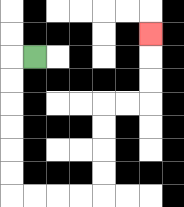{'start': '[1, 2]', 'end': '[6, 1]', 'path_directions': 'L,D,D,D,D,D,D,R,R,R,R,U,U,U,U,R,R,U,U,U', 'path_coordinates': '[[1, 2], [0, 2], [0, 3], [0, 4], [0, 5], [0, 6], [0, 7], [0, 8], [1, 8], [2, 8], [3, 8], [4, 8], [4, 7], [4, 6], [4, 5], [4, 4], [5, 4], [6, 4], [6, 3], [6, 2], [6, 1]]'}